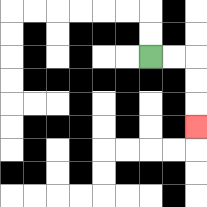{'start': '[6, 2]', 'end': '[8, 5]', 'path_directions': 'R,R,D,D,D', 'path_coordinates': '[[6, 2], [7, 2], [8, 2], [8, 3], [8, 4], [8, 5]]'}